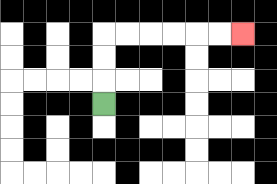{'start': '[4, 4]', 'end': '[10, 1]', 'path_directions': 'U,U,U,R,R,R,R,R,R', 'path_coordinates': '[[4, 4], [4, 3], [4, 2], [4, 1], [5, 1], [6, 1], [7, 1], [8, 1], [9, 1], [10, 1]]'}